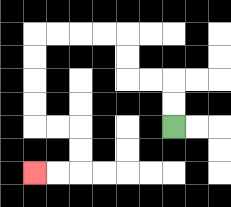{'start': '[7, 5]', 'end': '[1, 7]', 'path_directions': 'U,U,L,L,U,U,L,L,L,L,D,D,D,D,R,R,D,D,L,L', 'path_coordinates': '[[7, 5], [7, 4], [7, 3], [6, 3], [5, 3], [5, 2], [5, 1], [4, 1], [3, 1], [2, 1], [1, 1], [1, 2], [1, 3], [1, 4], [1, 5], [2, 5], [3, 5], [3, 6], [3, 7], [2, 7], [1, 7]]'}